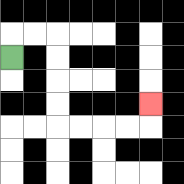{'start': '[0, 2]', 'end': '[6, 4]', 'path_directions': 'U,R,R,D,D,D,D,R,R,R,R,U', 'path_coordinates': '[[0, 2], [0, 1], [1, 1], [2, 1], [2, 2], [2, 3], [2, 4], [2, 5], [3, 5], [4, 5], [5, 5], [6, 5], [6, 4]]'}